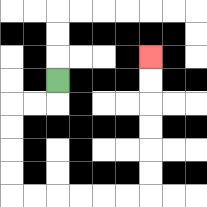{'start': '[2, 3]', 'end': '[6, 2]', 'path_directions': 'D,L,L,D,D,D,D,R,R,R,R,R,R,U,U,U,U,U,U', 'path_coordinates': '[[2, 3], [2, 4], [1, 4], [0, 4], [0, 5], [0, 6], [0, 7], [0, 8], [1, 8], [2, 8], [3, 8], [4, 8], [5, 8], [6, 8], [6, 7], [6, 6], [6, 5], [6, 4], [6, 3], [6, 2]]'}